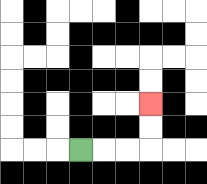{'start': '[3, 6]', 'end': '[6, 4]', 'path_directions': 'R,R,R,U,U', 'path_coordinates': '[[3, 6], [4, 6], [5, 6], [6, 6], [6, 5], [6, 4]]'}